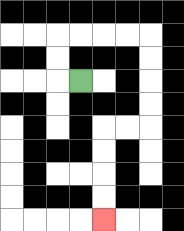{'start': '[3, 3]', 'end': '[4, 9]', 'path_directions': 'L,U,U,R,R,R,R,D,D,D,D,L,L,D,D,D,D', 'path_coordinates': '[[3, 3], [2, 3], [2, 2], [2, 1], [3, 1], [4, 1], [5, 1], [6, 1], [6, 2], [6, 3], [6, 4], [6, 5], [5, 5], [4, 5], [4, 6], [4, 7], [4, 8], [4, 9]]'}